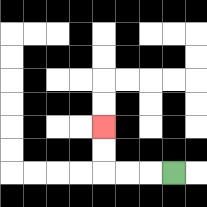{'start': '[7, 7]', 'end': '[4, 5]', 'path_directions': 'L,L,L,U,U', 'path_coordinates': '[[7, 7], [6, 7], [5, 7], [4, 7], [4, 6], [4, 5]]'}